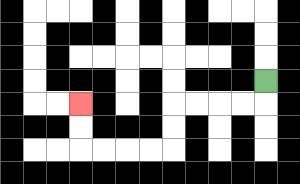{'start': '[11, 3]', 'end': '[3, 4]', 'path_directions': 'D,L,L,L,L,D,D,L,L,L,L,U,U', 'path_coordinates': '[[11, 3], [11, 4], [10, 4], [9, 4], [8, 4], [7, 4], [7, 5], [7, 6], [6, 6], [5, 6], [4, 6], [3, 6], [3, 5], [3, 4]]'}